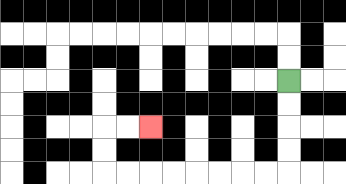{'start': '[12, 3]', 'end': '[6, 5]', 'path_directions': 'D,D,D,D,L,L,L,L,L,L,L,L,U,U,R,R', 'path_coordinates': '[[12, 3], [12, 4], [12, 5], [12, 6], [12, 7], [11, 7], [10, 7], [9, 7], [8, 7], [7, 7], [6, 7], [5, 7], [4, 7], [4, 6], [4, 5], [5, 5], [6, 5]]'}